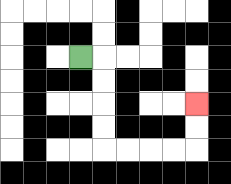{'start': '[3, 2]', 'end': '[8, 4]', 'path_directions': 'R,D,D,D,D,R,R,R,R,U,U', 'path_coordinates': '[[3, 2], [4, 2], [4, 3], [4, 4], [4, 5], [4, 6], [5, 6], [6, 6], [7, 6], [8, 6], [8, 5], [8, 4]]'}